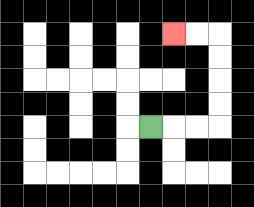{'start': '[6, 5]', 'end': '[7, 1]', 'path_directions': 'R,R,R,U,U,U,U,L,L', 'path_coordinates': '[[6, 5], [7, 5], [8, 5], [9, 5], [9, 4], [9, 3], [9, 2], [9, 1], [8, 1], [7, 1]]'}